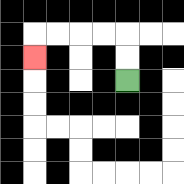{'start': '[5, 3]', 'end': '[1, 2]', 'path_directions': 'U,U,L,L,L,L,D', 'path_coordinates': '[[5, 3], [5, 2], [5, 1], [4, 1], [3, 1], [2, 1], [1, 1], [1, 2]]'}